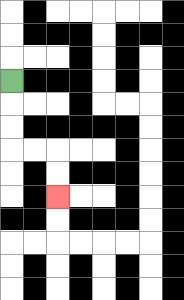{'start': '[0, 3]', 'end': '[2, 8]', 'path_directions': 'D,D,D,R,R,D,D', 'path_coordinates': '[[0, 3], [0, 4], [0, 5], [0, 6], [1, 6], [2, 6], [2, 7], [2, 8]]'}